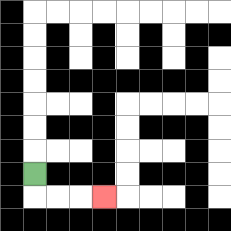{'start': '[1, 7]', 'end': '[4, 8]', 'path_directions': 'D,R,R,R', 'path_coordinates': '[[1, 7], [1, 8], [2, 8], [3, 8], [4, 8]]'}